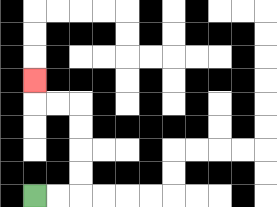{'start': '[1, 8]', 'end': '[1, 3]', 'path_directions': 'R,R,U,U,U,U,L,L,U', 'path_coordinates': '[[1, 8], [2, 8], [3, 8], [3, 7], [3, 6], [3, 5], [3, 4], [2, 4], [1, 4], [1, 3]]'}